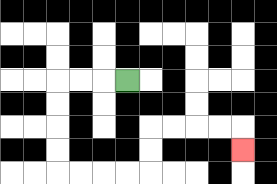{'start': '[5, 3]', 'end': '[10, 6]', 'path_directions': 'L,L,L,D,D,D,D,R,R,R,R,U,U,R,R,R,R,D', 'path_coordinates': '[[5, 3], [4, 3], [3, 3], [2, 3], [2, 4], [2, 5], [2, 6], [2, 7], [3, 7], [4, 7], [5, 7], [6, 7], [6, 6], [6, 5], [7, 5], [8, 5], [9, 5], [10, 5], [10, 6]]'}